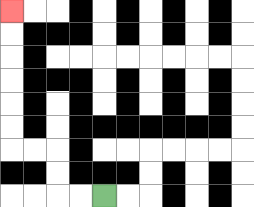{'start': '[4, 8]', 'end': '[0, 0]', 'path_directions': 'L,L,U,U,L,L,U,U,U,U,U,U', 'path_coordinates': '[[4, 8], [3, 8], [2, 8], [2, 7], [2, 6], [1, 6], [0, 6], [0, 5], [0, 4], [0, 3], [0, 2], [0, 1], [0, 0]]'}